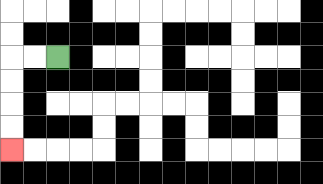{'start': '[2, 2]', 'end': '[0, 6]', 'path_directions': 'L,L,D,D,D,D', 'path_coordinates': '[[2, 2], [1, 2], [0, 2], [0, 3], [0, 4], [0, 5], [0, 6]]'}